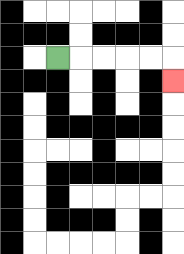{'start': '[2, 2]', 'end': '[7, 3]', 'path_directions': 'R,R,R,R,R,D', 'path_coordinates': '[[2, 2], [3, 2], [4, 2], [5, 2], [6, 2], [7, 2], [7, 3]]'}